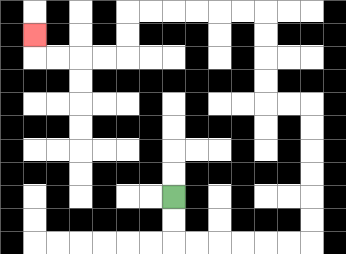{'start': '[7, 8]', 'end': '[1, 1]', 'path_directions': 'D,D,R,R,R,R,R,R,U,U,U,U,U,U,L,L,U,U,U,U,L,L,L,L,L,L,D,D,L,L,L,L,U', 'path_coordinates': '[[7, 8], [7, 9], [7, 10], [8, 10], [9, 10], [10, 10], [11, 10], [12, 10], [13, 10], [13, 9], [13, 8], [13, 7], [13, 6], [13, 5], [13, 4], [12, 4], [11, 4], [11, 3], [11, 2], [11, 1], [11, 0], [10, 0], [9, 0], [8, 0], [7, 0], [6, 0], [5, 0], [5, 1], [5, 2], [4, 2], [3, 2], [2, 2], [1, 2], [1, 1]]'}